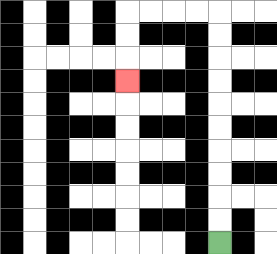{'start': '[9, 10]', 'end': '[5, 3]', 'path_directions': 'U,U,U,U,U,U,U,U,U,U,L,L,L,L,D,D,D', 'path_coordinates': '[[9, 10], [9, 9], [9, 8], [9, 7], [9, 6], [9, 5], [9, 4], [9, 3], [9, 2], [9, 1], [9, 0], [8, 0], [7, 0], [6, 0], [5, 0], [5, 1], [5, 2], [5, 3]]'}